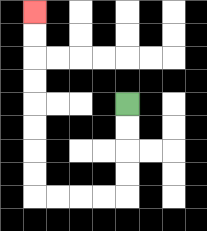{'start': '[5, 4]', 'end': '[1, 0]', 'path_directions': 'D,D,D,D,L,L,L,L,U,U,U,U,U,U,U,U', 'path_coordinates': '[[5, 4], [5, 5], [5, 6], [5, 7], [5, 8], [4, 8], [3, 8], [2, 8], [1, 8], [1, 7], [1, 6], [1, 5], [1, 4], [1, 3], [1, 2], [1, 1], [1, 0]]'}